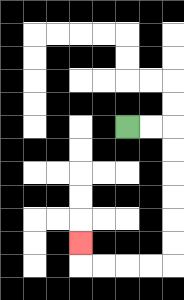{'start': '[5, 5]', 'end': '[3, 10]', 'path_directions': 'R,R,D,D,D,D,D,D,L,L,L,L,U', 'path_coordinates': '[[5, 5], [6, 5], [7, 5], [7, 6], [7, 7], [7, 8], [7, 9], [7, 10], [7, 11], [6, 11], [5, 11], [4, 11], [3, 11], [3, 10]]'}